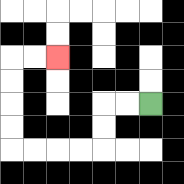{'start': '[6, 4]', 'end': '[2, 2]', 'path_directions': 'L,L,D,D,L,L,L,L,U,U,U,U,R,R', 'path_coordinates': '[[6, 4], [5, 4], [4, 4], [4, 5], [4, 6], [3, 6], [2, 6], [1, 6], [0, 6], [0, 5], [0, 4], [0, 3], [0, 2], [1, 2], [2, 2]]'}